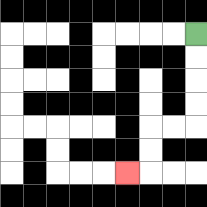{'start': '[8, 1]', 'end': '[5, 7]', 'path_directions': 'D,D,D,D,L,L,D,D,L', 'path_coordinates': '[[8, 1], [8, 2], [8, 3], [8, 4], [8, 5], [7, 5], [6, 5], [6, 6], [6, 7], [5, 7]]'}